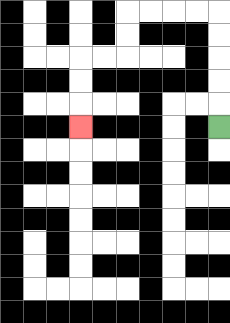{'start': '[9, 5]', 'end': '[3, 5]', 'path_directions': 'U,U,U,U,U,L,L,L,L,D,D,L,L,D,D,D', 'path_coordinates': '[[9, 5], [9, 4], [9, 3], [9, 2], [9, 1], [9, 0], [8, 0], [7, 0], [6, 0], [5, 0], [5, 1], [5, 2], [4, 2], [3, 2], [3, 3], [3, 4], [3, 5]]'}